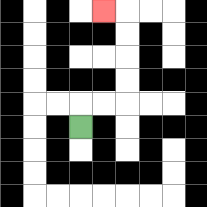{'start': '[3, 5]', 'end': '[4, 0]', 'path_directions': 'U,R,R,U,U,U,U,L', 'path_coordinates': '[[3, 5], [3, 4], [4, 4], [5, 4], [5, 3], [5, 2], [5, 1], [5, 0], [4, 0]]'}